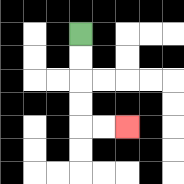{'start': '[3, 1]', 'end': '[5, 5]', 'path_directions': 'D,D,D,D,R,R', 'path_coordinates': '[[3, 1], [3, 2], [3, 3], [3, 4], [3, 5], [4, 5], [5, 5]]'}